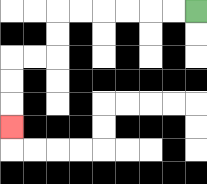{'start': '[8, 0]', 'end': '[0, 5]', 'path_directions': 'L,L,L,L,L,L,D,D,L,L,D,D,D', 'path_coordinates': '[[8, 0], [7, 0], [6, 0], [5, 0], [4, 0], [3, 0], [2, 0], [2, 1], [2, 2], [1, 2], [0, 2], [0, 3], [0, 4], [0, 5]]'}